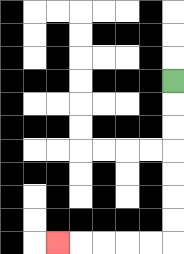{'start': '[7, 3]', 'end': '[2, 10]', 'path_directions': 'D,D,D,D,D,D,D,L,L,L,L,L', 'path_coordinates': '[[7, 3], [7, 4], [7, 5], [7, 6], [7, 7], [7, 8], [7, 9], [7, 10], [6, 10], [5, 10], [4, 10], [3, 10], [2, 10]]'}